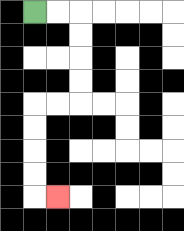{'start': '[1, 0]', 'end': '[2, 8]', 'path_directions': 'R,R,D,D,D,D,L,L,D,D,D,D,R', 'path_coordinates': '[[1, 0], [2, 0], [3, 0], [3, 1], [3, 2], [3, 3], [3, 4], [2, 4], [1, 4], [1, 5], [1, 6], [1, 7], [1, 8], [2, 8]]'}